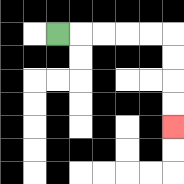{'start': '[2, 1]', 'end': '[7, 5]', 'path_directions': 'R,R,R,R,R,D,D,D,D', 'path_coordinates': '[[2, 1], [3, 1], [4, 1], [5, 1], [6, 1], [7, 1], [7, 2], [7, 3], [7, 4], [7, 5]]'}